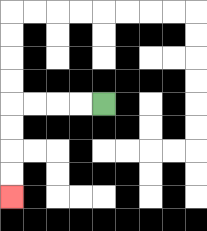{'start': '[4, 4]', 'end': '[0, 8]', 'path_directions': 'L,L,L,L,D,D,D,D', 'path_coordinates': '[[4, 4], [3, 4], [2, 4], [1, 4], [0, 4], [0, 5], [0, 6], [0, 7], [0, 8]]'}